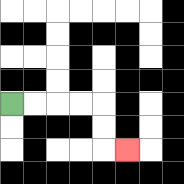{'start': '[0, 4]', 'end': '[5, 6]', 'path_directions': 'R,R,R,R,D,D,R', 'path_coordinates': '[[0, 4], [1, 4], [2, 4], [3, 4], [4, 4], [4, 5], [4, 6], [5, 6]]'}